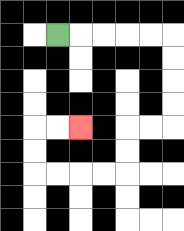{'start': '[2, 1]', 'end': '[3, 5]', 'path_directions': 'R,R,R,R,R,D,D,D,D,L,L,D,D,L,L,L,L,U,U,R,R', 'path_coordinates': '[[2, 1], [3, 1], [4, 1], [5, 1], [6, 1], [7, 1], [7, 2], [7, 3], [7, 4], [7, 5], [6, 5], [5, 5], [5, 6], [5, 7], [4, 7], [3, 7], [2, 7], [1, 7], [1, 6], [1, 5], [2, 5], [3, 5]]'}